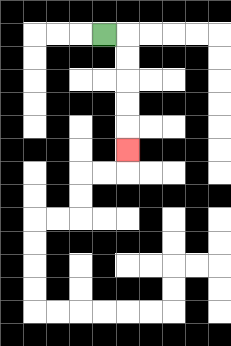{'start': '[4, 1]', 'end': '[5, 6]', 'path_directions': 'R,D,D,D,D,D', 'path_coordinates': '[[4, 1], [5, 1], [5, 2], [5, 3], [5, 4], [5, 5], [5, 6]]'}